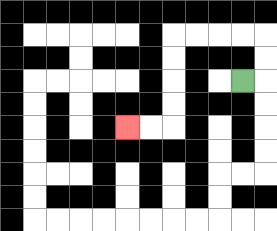{'start': '[10, 3]', 'end': '[5, 5]', 'path_directions': 'R,U,U,L,L,L,L,D,D,D,D,L,L', 'path_coordinates': '[[10, 3], [11, 3], [11, 2], [11, 1], [10, 1], [9, 1], [8, 1], [7, 1], [7, 2], [7, 3], [7, 4], [7, 5], [6, 5], [5, 5]]'}